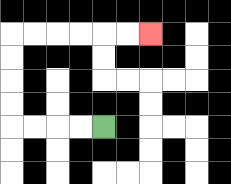{'start': '[4, 5]', 'end': '[6, 1]', 'path_directions': 'L,L,L,L,U,U,U,U,R,R,R,R,R,R', 'path_coordinates': '[[4, 5], [3, 5], [2, 5], [1, 5], [0, 5], [0, 4], [0, 3], [0, 2], [0, 1], [1, 1], [2, 1], [3, 1], [4, 1], [5, 1], [6, 1]]'}